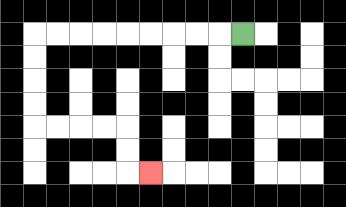{'start': '[10, 1]', 'end': '[6, 7]', 'path_directions': 'L,L,L,L,L,L,L,L,L,D,D,D,D,R,R,R,R,D,D,R', 'path_coordinates': '[[10, 1], [9, 1], [8, 1], [7, 1], [6, 1], [5, 1], [4, 1], [3, 1], [2, 1], [1, 1], [1, 2], [1, 3], [1, 4], [1, 5], [2, 5], [3, 5], [4, 5], [5, 5], [5, 6], [5, 7], [6, 7]]'}